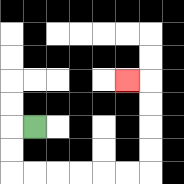{'start': '[1, 5]', 'end': '[5, 3]', 'path_directions': 'L,D,D,R,R,R,R,R,R,U,U,U,U,L', 'path_coordinates': '[[1, 5], [0, 5], [0, 6], [0, 7], [1, 7], [2, 7], [3, 7], [4, 7], [5, 7], [6, 7], [6, 6], [6, 5], [6, 4], [6, 3], [5, 3]]'}